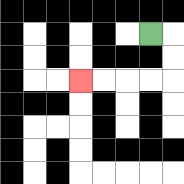{'start': '[6, 1]', 'end': '[3, 3]', 'path_directions': 'R,D,D,L,L,L,L', 'path_coordinates': '[[6, 1], [7, 1], [7, 2], [7, 3], [6, 3], [5, 3], [4, 3], [3, 3]]'}